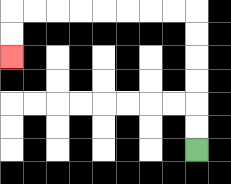{'start': '[8, 6]', 'end': '[0, 2]', 'path_directions': 'U,U,U,U,U,U,L,L,L,L,L,L,L,L,D,D', 'path_coordinates': '[[8, 6], [8, 5], [8, 4], [8, 3], [8, 2], [8, 1], [8, 0], [7, 0], [6, 0], [5, 0], [4, 0], [3, 0], [2, 0], [1, 0], [0, 0], [0, 1], [0, 2]]'}